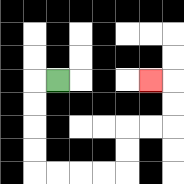{'start': '[2, 3]', 'end': '[6, 3]', 'path_directions': 'L,D,D,D,D,R,R,R,R,U,U,R,R,U,U,L', 'path_coordinates': '[[2, 3], [1, 3], [1, 4], [1, 5], [1, 6], [1, 7], [2, 7], [3, 7], [4, 7], [5, 7], [5, 6], [5, 5], [6, 5], [7, 5], [7, 4], [7, 3], [6, 3]]'}